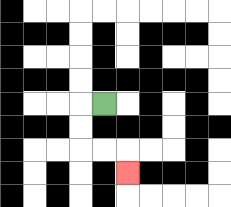{'start': '[4, 4]', 'end': '[5, 7]', 'path_directions': 'L,D,D,R,R,D', 'path_coordinates': '[[4, 4], [3, 4], [3, 5], [3, 6], [4, 6], [5, 6], [5, 7]]'}